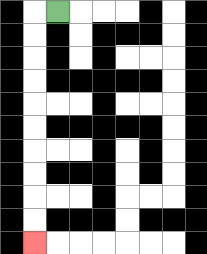{'start': '[2, 0]', 'end': '[1, 10]', 'path_directions': 'L,D,D,D,D,D,D,D,D,D,D', 'path_coordinates': '[[2, 0], [1, 0], [1, 1], [1, 2], [1, 3], [1, 4], [1, 5], [1, 6], [1, 7], [1, 8], [1, 9], [1, 10]]'}